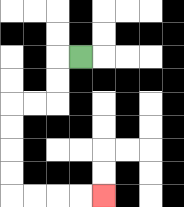{'start': '[3, 2]', 'end': '[4, 8]', 'path_directions': 'L,D,D,L,L,D,D,D,D,R,R,R,R', 'path_coordinates': '[[3, 2], [2, 2], [2, 3], [2, 4], [1, 4], [0, 4], [0, 5], [0, 6], [0, 7], [0, 8], [1, 8], [2, 8], [3, 8], [4, 8]]'}